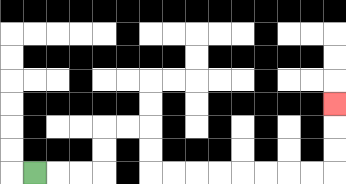{'start': '[1, 7]', 'end': '[14, 4]', 'path_directions': 'R,R,R,U,U,R,R,D,D,R,R,R,R,R,R,R,R,U,U,U', 'path_coordinates': '[[1, 7], [2, 7], [3, 7], [4, 7], [4, 6], [4, 5], [5, 5], [6, 5], [6, 6], [6, 7], [7, 7], [8, 7], [9, 7], [10, 7], [11, 7], [12, 7], [13, 7], [14, 7], [14, 6], [14, 5], [14, 4]]'}